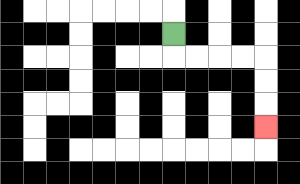{'start': '[7, 1]', 'end': '[11, 5]', 'path_directions': 'D,R,R,R,R,D,D,D', 'path_coordinates': '[[7, 1], [7, 2], [8, 2], [9, 2], [10, 2], [11, 2], [11, 3], [11, 4], [11, 5]]'}